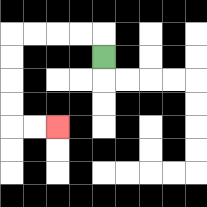{'start': '[4, 2]', 'end': '[2, 5]', 'path_directions': 'U,L,L,L,L,D,D,D,D,R,R', 'path_coordinates': '[[4, 2], [4, 1], [3, 1], [2, 1], [1, 1], [0, 1], [0, 2], [0, 3], [0, 4], [0, 5], [1, 5], [2, 5]]'}